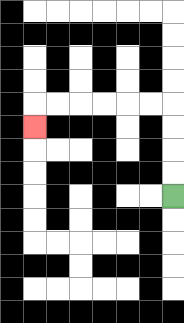{'start': '[7, 8]', 'end': '[1, 5]', 'path_directions': 'U,U,U,U,L,L,L,L,L,L,D', 'path_coordinates': '[[7, 8], [7, 7], [7, 6], [7, 5], [7, 4], [6, 4], [5, 4], [4, 4], [3, 4], [2, 4], [1, 4], [1, 5]]'}